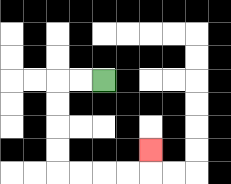{'start': '[4, 3]', 'end': '[6, 6]', 'path_directions': 'L,L,D,D,D,D,R,R,R,R,U', 'path_coordinates': '[[4, 3], [3, 3], [2, 3], [2, 4], [2, 5], [2, 6], [2, 7], [3, 7], [4, 7], [5, 7], [6, 7], [6, 6]]'}